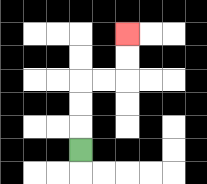{'start': '[3, 6]', 'end': '[5, 1]', 'path_directions': 'U,U,U,R,R,U,U', 'path_coordinates': '[[3, 6], [3, 5], [3, 4], [3, 3], [4, 3], [5, 3], [5, 2], [5, 1]]'}